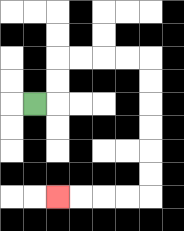{'start': '[1, 4]', 'end': '[2, 8]', 'path_directions': 'R,U,U,R,R,R,R,D,D,D,D,D,D,L,L,L,L', 'path_coordinates': '[[1, 4], [2, 4], [2, 3], [2, 2], [3, 2], [4, 2], [5, 2], [6, 2], [6, 3], [6, 4], [6, 5], [6, 6], [6, 7], [6, 8], [5, 8], [4, 8], [3, 8], [2, 8]]'}